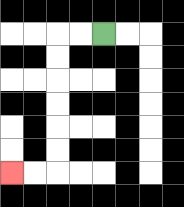{'start': '[4, 1]', 'end': '[0, 7]', 'path_directions': 'L,L,D,D,D,D,D,D,L,L', 'path_coordinates': '[[4, 1], [3, 1], [2, 1], [2, 2], [2, 3], [2, 4], [2, 5], [2, 6], [2, 7], [1, 7], [0, 7]]'}